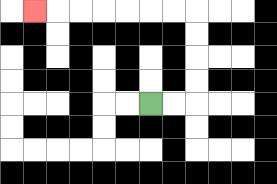{'start': '[6, 4]', 'end': '[1, 0]', 'path_directions': 'R,R,U,U,U,U,L,L,L,L,L,L,L', 'path_coordinates': '[[6, 4], [7, 4], [8, 4], [8, 3], [8, 2], [8, 1], [8, 0], [7, 0], [6, 0], [5, 0], [4, 0], [3, 0], [2, 0], [1, 0]]'}